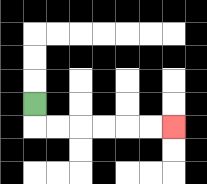{'start': '[1, 4]', 'end': '[7, 5]', 'path_directions': 'D,R,R,R,R,R,R', 'path_coordinates': '[[1, 4], [1, 5], [2, 5], [3, 5], [4, 5], [5, 5], [6, 5], [7, 5]]'}